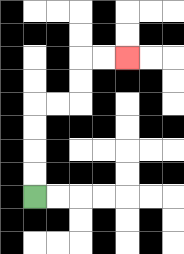{'start': '[1, 8]', 'end': '[5, 2]', 'path_directions': 'U,U,U,U,R,R,U,U,R,R', 'path_coordinates': '[[1, 8], [1, 7], [1, 6], [1, 5], [1, 4], [2, 4], [3, 4], [3, 3], [3, 2], [4, 2], [5, 2]]'}